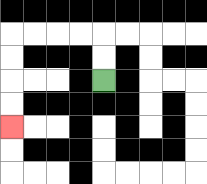{'start': '[4, 3]', 'end': '[0, 5]', 'path_directions': 'U,U,L,L,L,L,D,D,D,D', 'path_coordinates': '[[4, 3], [4, 2], [4, 1], [3, 1], [2, 1], [1, 1], [0, 1], [0, 2], [0, 3], [0, 4], [0, 5]]'}